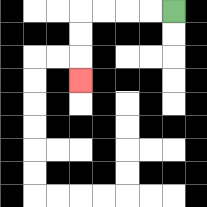{'start': '[7, 0]', 'end': '[3, 3]', 'path_directions': 'L,L,L,L,D,D,D', 'path_coordinates': '[[7, 0], [6, 0], [5, 0], [4, 0], [3, 0], [3, 1], [3, 2], [3, 3]]'}